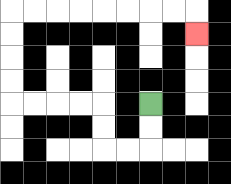{'start': '[6, 4]', 'end': '[8, 1]', 'path_directions': 'D,D,L,L,U,U,L,L,L,L,U,U,U,U,R,R,R,R,R,R,R,R,D', 'path_coordinates': '[[6, 4], [6, 5], [6, 6], [5, 6], [4, 6], [4, 5], [4, 4], [3, 4], [2, 4], [1, 4], [0, 4], [0, 3], [0, 2], [0, 1], [0, 0], [1, 0], [2, 0], [3, 0], [4, 0], [5, 0], [6, 0], [7, 0], [8, 0], [8, 1]]'}